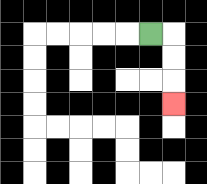{'start': '[6, 1]', 'end': '[7, 4]', 'path_directions': 'R,D,D,D', 'path_coordinates': '[[6, 1], [7, 1], [7, 2], [7, 3], [7, 4]]'}